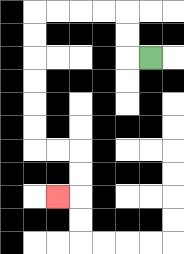{'start': '[6, 2]', 'end': '[2, 8]', 'path_directions': 'L,U,U,L,L,L,L,D,D,D,D,D,D,R,R,D,D,L', 'path_coordinates': '[[6, 2], [5, 2], [5, 1], [5, 0], [4, 0], [3, 0], [2, 0], [1, 0], [1, 1], [1, 2], [1, 3], [1, 4], [1, 5], [1, 6], [2, 6], [3, 6], [3, 7], [3, 8], [2, 8]]'}